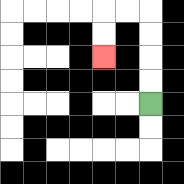{'start': '[6, 4]', 'end': '[4, 2]', 'path_directions': 'U,U,U,U,L,L,D,D', 'path_coordinates': '[[6, 4], [6, 3], [6, 2], [6, 1], [6, 0], [5, 0], [4, 0], [4, 1], [4, 2]]'}